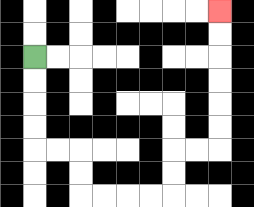{'start': '[1, 2]', 'end': '[9, 0]', 'path_directions': 'D,D,D,D,R,R,D,D,R,R,R,R,U,U,R,R,U,U,U,U,U,U', 'path_coordinates': '[[1, 2], [1, 3], [1, 4], [1, 5], [1, 6], [2, 6], [3, 6], [3, 7], [3, 8], [4, 8], [5, 8], [6, 8], [7, 8], [7, 7], [7, 6], [8, 6], [9, 6], [9, 5], [9, 4], [9, 3], [9, 2], [9, 1], [9, 0]]'}